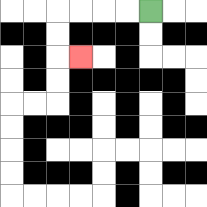{'start': '[6, 0]', 'end': '[3, 2]', 'path_directions': 'L,L,L,L,D,D,R', 'path_coordinates': '[[6, 0], [5, 0], [4, 0], [3, 0], [2, 0], [2, 1], [2, 2], [3, 2]]'}